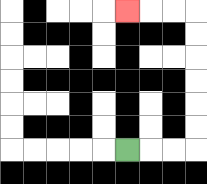{'start': '[5, 6]', 'end': '[5, 0]', 'path_directions': 'R,R,R,U,U,U,U,U,U,L,L,L', 'path_coordinates': '[[5, 6], [6, 6], [7, 6], [8, 6], [8, 5], [8, 4], [8, 3], [8, 2], [8, 1], [8, 0], [7, 0], [6, 0], [5, 0]]'}